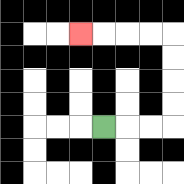{'start': '[4, 5]', 'end': '[3, 1]', 'path_directions': 'R,R,R,U,U,U,U,L,L,L,L', 'path_coordinates': '[[4, 5], [5, 5], [6, 5], [7, 5], [7, 4], [7, 3], [7, 2], [7, 1], [6, 1], [5, 1], [4, 1], [3, 1]]'}